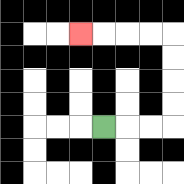{'start': '[4, 5]', 'end': '[3, 1]', 'path_directions': 'R,R,R,U,U,U,U,L,L,L,L', 'path_coordinates': '[[4, 5], [5, 5], [6, 5], [7, 5], [7, 4], [7, 3], [7, 2], [7, 1], [6, 1], [5, 1], [4, 1], [3, 1]]'}